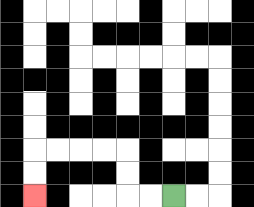{'start': '[7, 8]', 'end': '[1, 8]', 'path_directions': 'L,L,U,U,L,L,L,L,D,D', 'path_coordinates': '[[7, 8], [6, 8], [5, 8], [5, 7], [5, 6], [4, 6], [3, 6], [2, 6], [1, 6], [1, 7], [1, 8]]'}